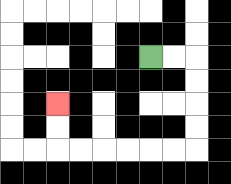{'start': '[6, 2]', 'end': '[2, 4]', 'path_directions': 'R,R,D,D,D,D,L,L,L,L,L,L,U,U', 'path_coordinates': '[[6, 2], [7, 2], [8, 2], [8, 3], [8, 4], [8, 5], [8, 6], [7, 6], [6, 6], [5, 6], [4, 6], [3, 6], [2, 6], [2, 5], [2, 4]]'}